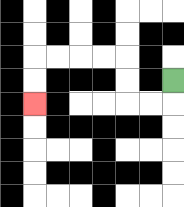{'start': '[7, 3]', 'end': '[1, 4]', 'path_directions': 'D,L,L,U,U,L,L,L,L,D,D', 'path_coordinates': '[[7, 3], [7, 4], [6, 4], [5, 4], [5, 3], [5, 2], [4, 2], [3, 2], [2, 2], [1, 2], [1, 3], [1, 4]]'}